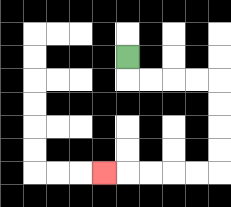{'start': '[5, 2]', 'end': '[4, 7]', 'path_directions': 'D,R,R,R,R,D,D,D,D,L,L,L,L,L', 'path_coordinates': '[[5, 2], [5, 3], [6, 3], [7, 3], [8, 3], [9, 3], [9, 4], [9, 5], [9, 6], [9, 7], [8, 7], [7, 7], [6, 7], [5, 7], [4, 7]]'}